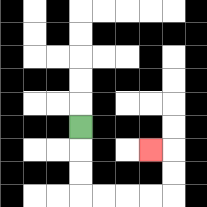{'start': '[3, 5]', 'end': '[6, 6]', 'path_directions': 'D,D,D,R,R,R,R,U,U,L', 'path_coordinates': '[[3, 5], [3, 6], [3, 7], [3, 8], [4, 8], [5, 8], [6, 8], [7, 8], [7, 7], [7, 6], [6, 6]]'}